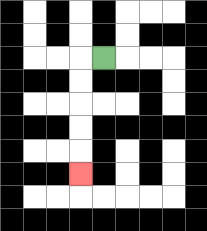{'start': '[4, 2]', 'end': '[3, 7]', 'path_directions': 'L,D,D,D,D,D', 'path_coordinates': '[[4, 2], [3, 2], [3, 3], [3, 4], [3, 5], [3, 6], [3, 7]]'}